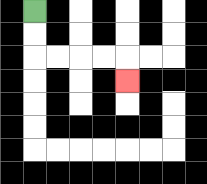{'start': '[1, 0]', 'end': '[5, 3]', 'path_directions': 'D,D,R,R,R,R,D', 'path_coordinates': '[[1, 0], [1, 1], [1, 2], [2, 2], [3, 2], [4, 2], [5, 2], [5, 3]]'}